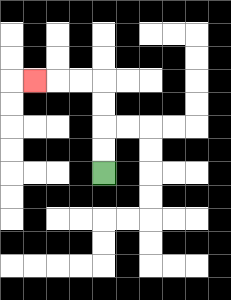{'start': '[4, 7]', 'end': '[1, 3]', 'path_directions': 'U,U,U,U,L,L,L', 'path_coordinates': '[[4, 7], [4, 6], [4, 5], [4, 4], [4, 3], [3, 3], [2, 3], [1, 3]]'}